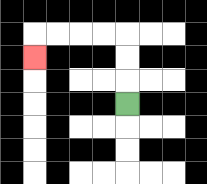{'start': '[5, 4]', 'end': '[1, 2]', 'path_directions': 'U,U,U,L,L,L,L,D', 'path_coordinates': '[[5, 4], [5, 3], [5, 2], [5, 1], [4, 1], [3, 1], [2, 1], [1, 1], [1, 2]]'}